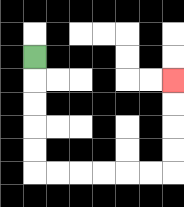{'start': '[1, 2]', 'end': '[7, 3]', 'path_directions': 'D,D,D,D,D,R,R,R,R,R,R,U,U,U,U', 'path_coordinates': '[[1, 2], [1, 3], [1, 4], [1, 5], [1, 6], [1, 7], [2, 7], [3, 7], [4, 7], [5, 7], [6, 7], [7, 7], [7, 6], [7, 5], [7, 4], [7, 3]]'}